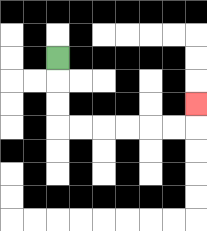{'start': '[2, 2]', 'end': '[8, 4]', 'path_directions': 'D,D,D,R,R,R,R,R,R,U', 'path_coordinates': '[[2, 2], [2, 3], [2, 4], [2, 5], [3, 5], [4, 5], [5, 5], [6, 5], [7, 5], [8, 5], [8, 4]]'}